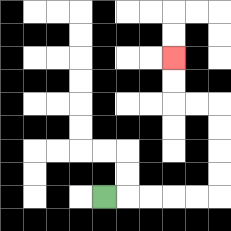{'start': '[4, 8]', 'end': '[7, 2]', 'path_directions': 'R,R,R,R,R,U,U,U,U,L,L,U,U', 'path_coordinates': '[[4, 8], [5, 8], [6, 8], [7, 8], [8, 8], [9, 8], [9, 7], [9, 6], [9, 5], [9, 4], [8, 4], [7, 4], [7, 3], [7, 2]]'}